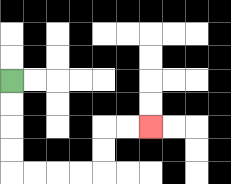{'start': '[0, 3]', 'end': '[6, 5]', 'path_directions': 'D,D,D,D,R,R,R,R,U,U,R,R', 'path_coordinates': '[[0, 3], [0, 4], [0, 5], [0, 6], [0, 7], [1, 7], [2, 7], [3, 7], [4, 7], [4, 6], [4, 5], [5, 5], [6, 5]]'}